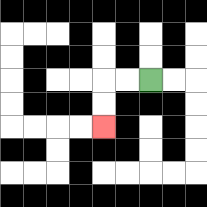{'start': '[6, 3]', 'end': '[4, 5]', 'path_directions': 'L,L,D,D', 'path_coordinates': '[[6, 3], [5, 3], [4, 3], [4, 4], [4, 5]]'}